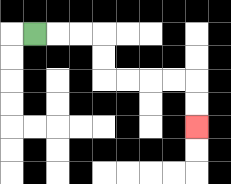{'start': '[1, 1]', 'end': '[8, 5]', 'path_directions': 'R,R,R,D,D,R,R,R,R,D,D', 'path_coordinates': '[[1, 1], [2, 1], [3, 1], [4, 1], [4, 2], [4, 3], [5, 3], [6, 3], [7, 3], [8, 3], [8, 4], [8, 5]]'}